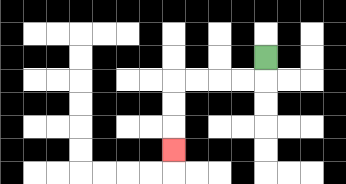{'start': '[11, 2]', 'end': '[7, 6]', 'path_directions': 'D,L,L,L,L,D,D,D', 'path_coordinates': '[[11, 2], [11, 3], [10, 3], [9, 3], [8, 3], [7, 3], [7, 4], [7, 5], [7, 6]]'}